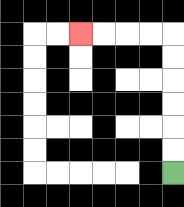{'start': '[7, 7]', 'end': '[3, 1]', 'path_directions': 'U,U,U,U,U,U,L,L,L,L', 'path_coordinates': '[[7, 7], [7, 6], [7, 5], [7, 4], [7, 3], [7, 2], [7, 1], [6, 1], [5, 1], [4, 1], [3, 1]]'}